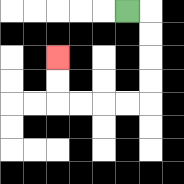{'start': '[5, 0]', 'end': '[2, 2]', 'path_directions': 'R,D,D,D,D,L,L,L,L,U,U', 'path_coordinates': '[[5, 0], [6, 0], [6, 1], [6, 2], [6, 3], [6, 4], [5, 4], [4, 4], [3, 4], [2, 4], [2, 3], [2, 2]]'}